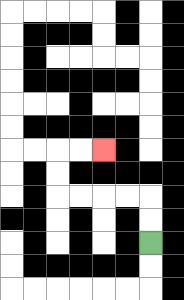{'start': '[6, 10]', 'end': '[4, 6]', 'path_directions': 'U,U,L,L,L,L,U,U,R,R', 'path_coordinates': '[[6, 10], [6, 9], [6, 8], [5, 8], [4, 8], [3, 8], [2, 8], [2, 7], [2, 6], [3, 6], [4, 6]]'}